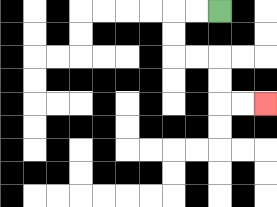{'start': '[9, 0]', 'end': '[11, 4]', 'path_directions': 'L,L,D,D,R,R,D,D,R,R', 'path_coordinates': '[[9, 0], [8, 0], [7, 0], [7, 1], [7, 2], [8, 2], [9, 2], [9, 3], [9, 4], [10, 4], [11, 4]]'}